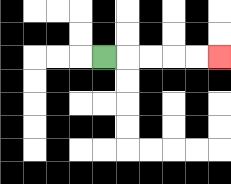{'start': '[4, 2]', 'end': '[9, 2]', 'path_directions': 'R,R,R,R,R', 'path_coordinates': '[[4, 2], [5, 2], [6, 2], [7, 2], [8, 2], [9, 2]]'}